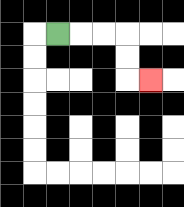{'start': '[2, 1]', 'end': '[6, 3]', 'path_directions': 'R,R,R,D,D,R', 'path_coordinates': '[[2, 1], [3, 1], [4, 1], [5, 1], [5, 2], [5, 3], [6, 3]]'}